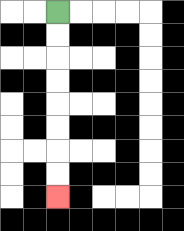{'start': '[2, 0]', 'end': '[2, 8]', 'path_directions': 'D,D,D,D,D,D,D,D', 'path_coordinates': '[[2, 0], [2, 1], [2, 2], [2, 3], [2, 4], [2, 5], [2, 6], [2, 7], [2, 8]]'}